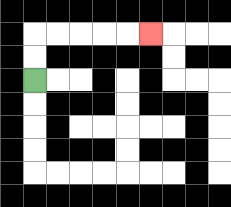{'start': '[1, 3]', 'end': '[6, 1]', 'path_directions': 'U,U,R,R,R,R,R', 'path_coordinates': '[[1, 3], [1, 2], [1, 1], [2, 1], [3, 1], [4, 1], [5, 1], [6, 1]]'}